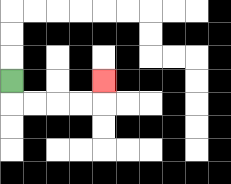{'start': '[0, 3]', 'end': '[4, 3]', 'path_directions': 'D,R,R,R,R,U', 'path_coordinates': '[[0, 3], [0, 4], [1, 4], [2, 4], [3, 4], [4, 4], [4, 3]]'}